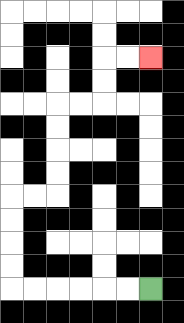{'start': '[6, 12]', 'end': '[6, 2]', 'path_directions': 'L,L,L,L,L,L,U,U,U,U,R,R,U,U,U,U,R,R,U,U,R,R', 'path_coordinates': '[[6, 12], [5, 12], [4, 12], [3, 12], [2, 12], [1, 12], [0, 12], [0, 11], [0, 10], [0, 9], [0, 8], [1, 8], [2, 8], [2, 7], [2, 6], [2, 5], [2, 4], [3, 4], [4, 4], [4, 3], [4, 2], [5, 2], [6, 2]]'}